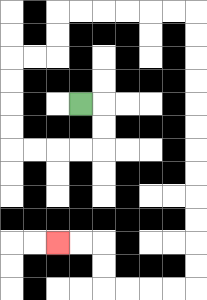{'start': '[3, 4]', 'end': '[2, 10]', 'path_directions': 'R,D,D,L,L,L,L,U,U,U,U,R,R,U,U,R,R,R,R,R,R,D,D,D,D,D,D,D,D,D,D,D,D,L,L,L,L,U,U,L,L', 'path_coordinates': '[[3, 4], [4, 4], [4, 5], [4, 6], [3, 6], [2, 6], [1, 6], [0, 6], [0, 5], [0, 4], [0, 3], [0, 2], [1, 2], [2, 2], [2, 1], [2, 0], [3, 0], [4, 0], [5, 0], [6, 0], [7, 0], [8, 0], [8, 1], [8, 2], [8, 3], [8, 4], [8, 5], [8, 6], [8, 7], [8, 8], [8, 9], [8, 10], [8, 11], [8, 12], [7, 12], [6, 12], [5, 12], [4, 12], [4, 11], [4, 10], [3, 10], [2, 10]]'}